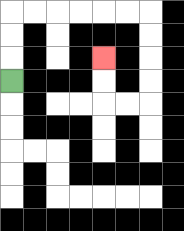{'start': '[0, 3]', 'end': '[4, 2]', 'path_directions': 'U,U,U,R,R,R,R,R,R,D,D,D,D,L,L,U,U', 'path_coordinates': '[[0, 3], [0, 2], [0, 1], [0, 0], [1, 0], [2, 0], [3, 0], [4, 0], [5, 0], [6, 0], [6, 1], [6, 2], [6, 3], [6, 4], [5, 4], [4, 4], [4, 3], [4, 2]]'}